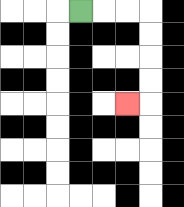{'start': '[3, 0]', 'end': '[5, 4]', 'path_directions': 'R,R,R,D,D,D,D,L', 'path_coordinates': '[[3, 0], [4, 0], [5, 0], [6, 0], [6, 1], [6, 2], [6, 3], [6, 4], [5, 4]]'}